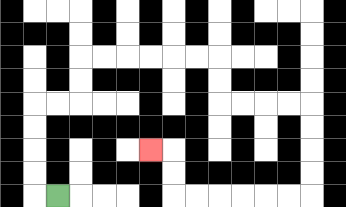{'start': '[2, 8]', 'end': '[6, 6]', 'path_directions': 'L,U,U,U,U,R,R,U,U,R,R,R,R,R,R,D,D,R,R,R,R,D,D,D,D,L,L,L,L,L,L,U,U,L', 'path_coordinates': '[[2, 8], [1, 8], [1, 7], [1, 6], [1, 5], [1, 4], [2, 4], [3, 4], [3, 3], [3, 2], [4, 2], [5, 2], [6, 2], [7, 2], [8, 2], [9, 2], [9, 3], [9, 4], [10, 4], [11, 4], [12, 4], [13, 4], [13, 5], [13, 6], [13, 7], [13, 8], [12, 8], [11, 8], [10, 8], [9, 8], [8, 8], [7, 8], [7, 7], [7, 6], [6, 6]]'}